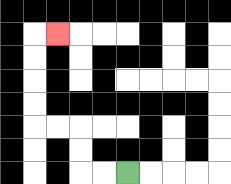{'start': '[5, 7]', 'end': '[2, 1]', 'path_directions': 'L,L,U,U,L,L,U,U,U,U,R', 'path_coordinates': '[[5, 7], [4, 7], [3, 7], [3, 6], [3, 5], [2, 5], [1, 5], [1, 4], [1, 3], [1, 2], [1, 1], [2, 1]]'}